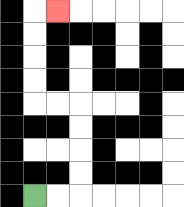{'start': '[1, 8]', 'end': '[2, 0]', 'path_directions': 'R,R,U,U,U,U,L,L,U,U,U,U,R', 'path_coordinates': '[[1, 8], [2, 8], [3, 8], [3, 7], [3, 6], [3, 5], [3, 4], [2, 4], [1, 4], [1, 3], [1, 2], [1, 1], [1, 0], [2, 0]]'}